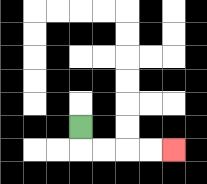{'start': '[3, 5]', 'end': '[7, 6]', 'path_directions': 'D,R,R,R,R', 'path_coordinates': '[[3, 5], [3, 6], [4, 6], [5, 6], [6, 6], [7, 6]]'}